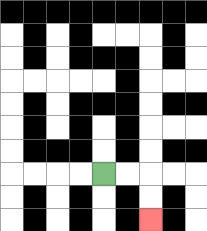{'start': '[4, 7]', 'end': '[6, 9]', 'path_directions': 'R,R,D,D', 'path_coordinates': '[[4, 7], [5, 7], [6, 7], [6, 8], [6, 9]]'}